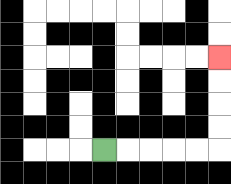{'start': '[4, 6]', 'end': '[9, 2]', 'path_directions': 'R,R,R,R,R,U,U,U,U', 'path_coordinates': '[[4, 6], [5, 6], [6, 6], [7, 6], [8, 6], [9, 6], [9, 5], [9, 4], [9, 3], [9, 2]]'}